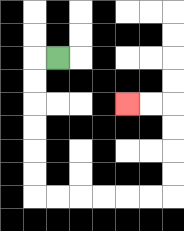{'start': '[2, 2]', 'end': '[5, 4]', 'path_directions': 'L,D,D,D,D,D,D,R,R,R,R,R,R,U,U,U,U,L,L', 'path_coordinates': '[[2, 2], [1, 2], [1, 3], [1, 4], [1, 5], [1, 6], [1, 7], [1, 8], [2, 8], [3, 8], [4, 8], [5, 8], [6, 8], [7, 8], [7, 7], [7, 6], [7, 5], [7, 4], [6, 4], [5, 4]]'}